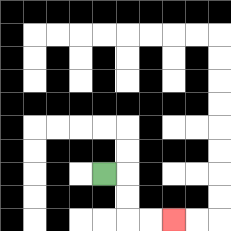{'start': '[4, 7]', 'end': '[7, 9]', 'path_directions': 'R,D,D,R,R', 'path_coordinates': '[[4, 7], [5, 7], [5, 8], [5, 9], [6, 9], [7, 9]]'}